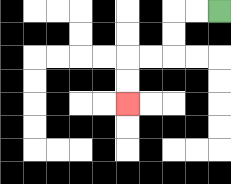{'start': '[9, 0]', 'end': '[5, 4]', 'path_directions': 'L,L,D,D,L,L,D,D', 'path_coordinates': '[[9, 0], [8, 0], [7, 0], [7, 1], [7, 2], [6, 2], [5, 2], [5, 3], [5, 4]]'}